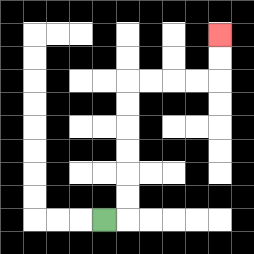{'start': '[4, 9]', 'end': '[9, 1]', 'path_directions': 'R,U,U,U,U,U,U,R,R,R,R,U,U', 'path_coordinates': '[[4, 9], [5, 9], [5, 8], [5, 7], [5, 6], [5, 5], [5, 4], [5, 3], [6, 3], [7, 3], [8, 3], [9, 3], [9, 2], [9, 1]]'}